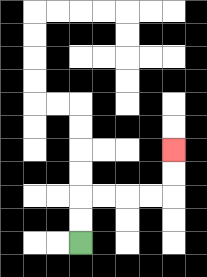{'start': '[3, 10]', 'end': '[7, 6]', 'path_directions': 'U,U,R,R,R,R,U,U', 'path_coordinates': '[[3, 10], [3, 9], [3, 8], [4, 8], [5, 8], [6, 8], [7, 8], [7, 7], [7, 6]]'}